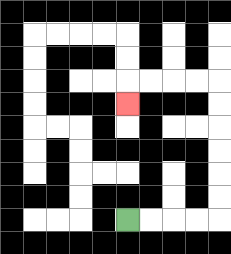{'start': '[5, 9]', 'end': '[5, 4]', 'path_directions': 'R,R,R,R,U,U,U,U,U,U,L,L,L,L,D', 'path_coordinates': '[[5, 9], [6, 9], [7, 9], [8, 9], [9, 9], [9, 8], [9, 7], [9, 6], [9, 5], [9, 4], [9, 3], [8, 3], [7, 3], [6, 3], [5, 3], [5, 4]]'}